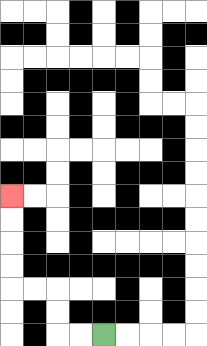{'start': '[4, 14]', 'end': '[0, 8]', 'path_directions': 'L,L,U,U,L,L,U,U,U,U', 'path_coordinates': '[[4, 14], [3, 14], [2, 14], [2, 13], [2, 12], [1, 12], [0, 12], [0, 11], [0, 10], [0, 9], [0, 8]]'}